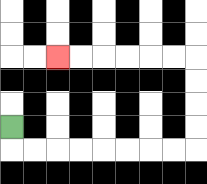{'start': '[0, 5]', 'end': '[2, 2]', 'path_directions': 'D,R,R,R,R,R,R,R,R,U,U,U,U,L,L,L,L,L,L', 'path_coordinates': '[[0, 5], [0, 6], [1, 6], [2, 6], [3, 6], [4, 6], [5, 6], [6, 6], [7, 6], [8, 6], [8, 5], [8, 4], [8, 3], [8, 2], [7, 2], [6, 2], [5, 2], [4, 2], [3, 2], [2, 2]]'}